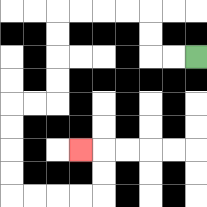{'start': '[8, 2]', 'end': '[3, 6]', 'path_directions': 'L,L,U,U,L,L,L,L,D,D,D,D,L,L,D,D,D,D,R,R,R,R,U,U,L', 'path_coordinates': '[[8, 2], [7, 2], [6, 2], [6, 1], [6, 0], [5, 0], [4, 0], [3, 0], [2, 0], [2, 1], [2, 2], [2, 3], [2, 4], [1, 4], [0, 4], [0, 5], [0, 6], [0, 7], [0, 8], [1, 8], [2, 8], [3, 8], [4, 8], [4, 7], [4, 6], [3, 6]]'}